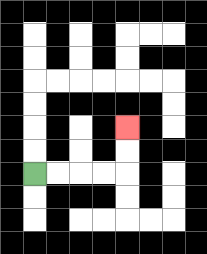{'start': '[1, 7]', 'end': '[5, 5]', 'path_directions': 'R,R,R,R,U,U', 'path_coordinates': '[[1, 7], [2, 7], [3, 7], [4, 7], [5, 7], [5, 6], [5, 5]]'}